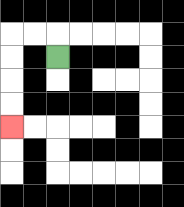{'start': '[2, 2]', 'end': '[0, 5]', 'path_directions': 'U,L,L,D,D,D,D', 'path_coordinates': '[[2, 2], [2, 1], [1, 1], [0, 1], [0, 2], [0, 3], [0, 4], [0, 5]]'}